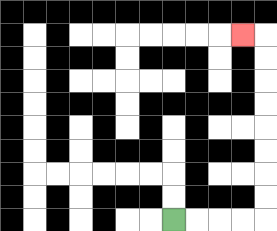{'start': '[7, 9]', 'end': '[10, 1]', 'path_directions': 'R,R,R,R,U,U,U,U,U,U,U,U,L', 'path_coordinates': '[[7, 9], [8, 9], [9, 9], [10, 9], [11, 9], [11, 8], [11, 7], [11, 6], [11, 5], [11, 4], [11, 3], [11, 2], [11, 1], [10, 1]]'}